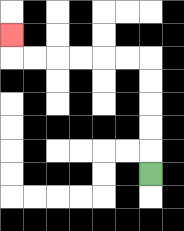{'start': '[6, 7]', 'end': '[0, 1]', 'path_directions': 'U,U,U,U,U,L,L,L,L,L,L,U', 'path_coordinates': '[[6, 7], [6, 6], [6, 5], [6, 4], [6, 3], [6, 2], [5, 2], [4, 2], [3, 2], [2, 2], [1, 2], [0, 2], [0, 1]]'}